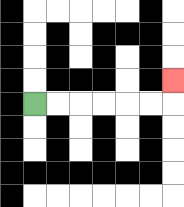{'start': '[1, 4]', 'end': '[7, 3]', 'path_directions': 'R,R,R,R,R,R,U', 'path_coordinates': '[[1, 4], [2, 4], [3, 4], [4, 4], [5, 4], [6, 4], [7, 4], [7, 3]]'}